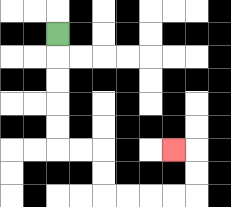{'start': '[2, 1]', 'end': '[7, 6]', 'path_directions': 'D,D,D,D,D,R,R,D,D,R,R,R,R,U,U,L', 'path_coordinates': '[[2, 1], [2, 2], [2, 3], [2, 4], [2, 5], [2, 6], [3, 6], [4, 6], [4, 7], [4, 8], [5, 8], [6, 8], [7, 8], [8, 8], [8, 7], [8, 6], [7, 6]]'}